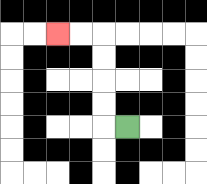{'start': '[5, 5]', 'end': '[2, 1]', 'path_directions': 'L,U,U,U,U,L,L', 'path_coordinates': '[[5, 5], [4, 5], [4, 4], [4, 3], [4, 2], [4, 1], [3, 1], [2, 1]]'}